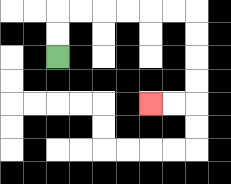{'start': '[2, 2]', 'end': '[6, 4]', 'path_directions': 'U,U,R,R,R,R,R,R,D,D,D,D,L,L', 'path_coordinates': '[[2, 2], [2, 1], [2, 0], [3, 0], [4, 0], [5, 0], [6, 0], [7, 0], [8, 0], [8, 1], [8, 2], [8, 3], [8, 4], [7, 4], [6, 4]]'}